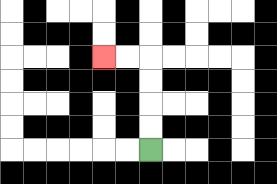{'start': '[6, 6]', 'end': '[4, 2]', 'path_directions': 'U,U,U,U,L,L', 'path_coordinates': '[[6, 6], [6, 5], [6, 4], [6, 3], [6, 2], [5, 2], [4, 2]]'}